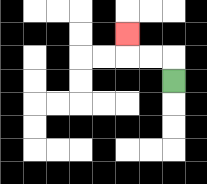{'start': '[7, 3]', 'end': '[5, 1]', 'path_directions': 'U,L,L,U', 'path_coordinates': '[[7, 3], [7, 2], [6, 2], [5, 2], [5, 1]]'}